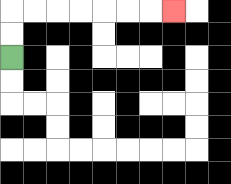{'start': '[0, 2]', 'end': '[7, 0]', 'path_directions': 'U,U,R,R,R,R,R,R,R', 'path_coordinates': '[[0, 2], [0, 1], [0, 0], [1, 0], [2, 0], [3, 0], [4, 0], [5, 0], [6, 0], [7, 0]]'}